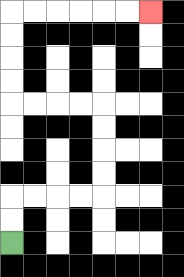{'start': '[0, 10]', 'end': '[6, 0]', 'path_directions': 'U,U,R,R,R,R,U,U,U,U,L,L,L,L,U,U,U,U,R,R,R,R,R,R', 'path_coordinates': '[[0, 10], [0, 9], [0, 8], [1, 8], [2, 8], [3, 8], [4, 8], [4, 7], [4, 6], [4, 5], [4, 4], [3, 4], [2, 4], [1, 4], [0, 4], [0, 3], [0, 2], [0, 1], [0, 0], [1, 0], [2, 0], [3, 0], [4, 0], [5, 0], [6, 0]]'}